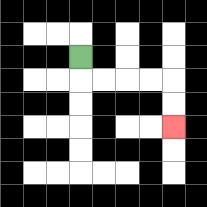{'start': '[3, 2]', 'end': '[7, 5]', 'path_directions': 'D,R,R,R,R,D,D', 'path_coordinates': '[[3, 2], [3, 3], [4, 3], [5, 3], [6, 3], [7, 3], [7, 4], [7, 5]]'}